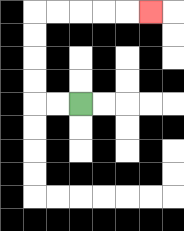{'start': '[3, 4]', 'end': '[6, 0]', 'path_directions': 'L,L,U,U,U,U,R,R,R,R,R', 'path_coordinates': '[[3, 4], [2, 4], [1, 4], [1, 3], [1, 2], [1, 1], [1, 0], [2, 0], [3, 0], [4, 0], [5, 0], [6, 0]]'}